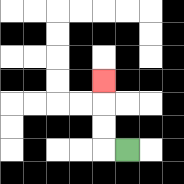{'start': '[5, 6]', 'end': '[4, 3]', 'path_directions': 'L,U,U,U', 'path_coordinates': '[[5, 6], [4, 6], [4, 5], [4, 4], [4, 3]]'}